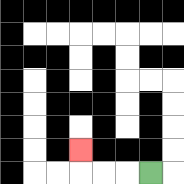{'start': '[6, 7]', 'end': '[3, 6]', 'path_directions': 'L,L,L,U', 'path_coordinates': '[[6, 7], [5, 7], [4, 7], [3, 7], [3, 6]]'}